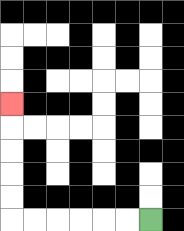{'start': '[6, 9]', 'end': '[0, 4]', 'path_directions': 'L,L,L,L,L,L,U,U,U,U,U', 'path_coordinates': '[[6, 9], [5, 9], [4, 9], [3, 9], [2, 9], [1, 9], [0, 9], [0, 8], [0, 7], [0, 6], [0, 5], [0, 4]]'}